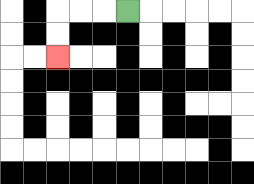{'start': '[5, 0]', 'end': '[2, 2]', 'path_directions': 'L,L,L,D,D', 'path_coordinates': '[[5, 0], [4, 0], [3, 0], [2, 0], [2, 1], [2, 2]]'}